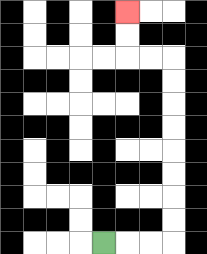{'start': '[4, 10]', 'end': '[5, 0]', 'path_directions': 'R,R,R,U,U,U,U,U,U,U,U,L,L,U,U', 'path_coordinates': '[[4, 10], [5, 10], [6, 10], [7, 10], [7, 9], [7, 8], [7, 7], [7, 6], [7, 5], [7, 4], [7, 3], [7, 2], [6, 2], [5, 2], [5, 1], [5, 0]]'}